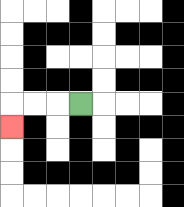{'start': '[3, 4]', 'end': '[0, 5]', 'path_directions': 'L,L,L,D', 'path_coordinates': '[[3, 4], [2, 4], [1, 4], [0, 4], [0, 5]]'}